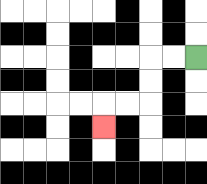{'start': '[8, 2]', 'end': '[4, 5]', 'path_directions': 'L,L,D,D,L,L,D', 'path_coordinates': '[[8, 2], [7, 2], [6, 2], [6, 3], [6, 4], [5, 4], [4, 4], [4, 5]]'}